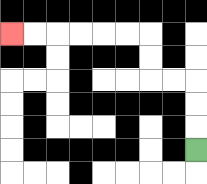{'start': '[8, 6]', 'end': '[0, 1]', 'path_directions': 'U,U,U,L,L,U,U,L,L,L,L,L,L', 'path_coordinates': '[[8, 6], [8, 5], [8, 4], [8, 3], [7, 3], [6, 3], [6, 2], [6, 1], [5, 1], [4, 1], [3, 1], [2, 1], [1, 1], [0, 1]]'}